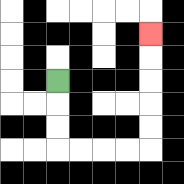{'start': '[2, 3]', 'end': '[6, 1]', 'path_directions': 'D,D,D,R,R,R,R,U,U,U,U,U', 'path_coordinates': '[[2, 3], [2, 4], [2, 5], [2, 6], [3, 6], [4, 6], [5, 6], [6, 6], [6, 5], [6, 4], [6, 3], [6, 2], [6, 1]]'}